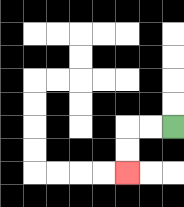{'start': '[7, 5]', 'end': '[5, 7]', 'path_directions': 'L,L,D,D', 'path_coordinates': '[[7, 5], [6, 5], [5, 5], [5, 6], [5, 7]]'}